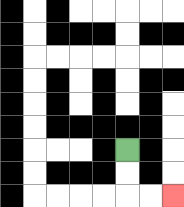{'start': '[5, 6]', 'end': '[7, 8]', 'path_directions': 'D,D,R,R', 'path_coordinates': '[[5, 6], [5, 7], [5, 8], [6, 8], [7, 8]]'}